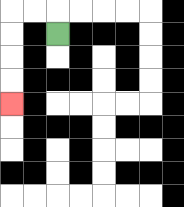{'start': '[2, 1]', 'end': '[0, 4]', 'path_directions': 'U,L,L,D,D,D,D', 'path_coordinates': '[[2, 1], [2, 0], [1, 0], [0, 0], [0, 1], [0, 2], [0, 3], [0, 4]]'}